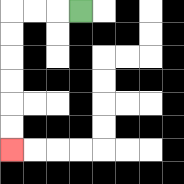{'start': '[3, 0]', 'end': '[0, 6]', 'path_directions': 'L,L,L,D,D,D,D,D,D', 'path_coordinates': '[[3, 0], [2, 0], [1, 0], [0, 0], [0, 1], [0, 2], [0, 3], [0, 4], [0, 5], [0, 6]]'}